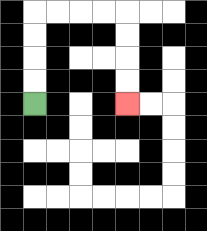{'start': '[1, 4]', 'end': '[5, 4]', 'path_directions': 'U,U,U,U,R,R,R,R,D,D,D,D', 'path_coordinates': '[[1, 4], [1, 3], [1, 2], [1, 1], [1, 0], [2, 0], [3, 0], [4, 0], [5, 0], [5, 1], [5, 2], [5, 3], [5, 4]]'}